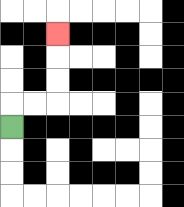{'start': '[0, 5]', 'end': '[2, 1]', 'path_directions': 'U,R,R,U,U,U', 'path_coordinates': '[[0, 5], [0, 4], [1, 4], [2, 4], [2, 3], [2, 2], [2, 1]]'}